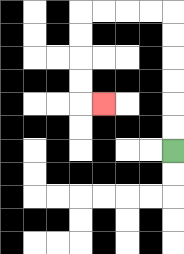{'start': '[7, 6]', 'end': '[4, 4]', 'path_directions': 'U,U,U,U,U,U,L,L,L,L,D,D,D,D,R', 'path_coordinates': '[[7, 6], [7, 5], [7, 4], [7, 3], [7, 2], [7, 1], [7, 0], [6, 0], [5, 0], [4, 0], [3, 0], [3, 1], [3, 2], [3, 3], [3, 4], [4, 4]]'}